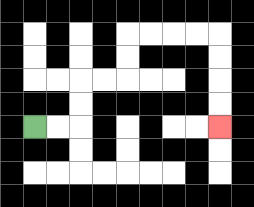{'start': '[1, 5]', 'end': '[9, 5]', 'path_directions': 'R,R,U,U,R,R,U,U,R,R,R,R,D,D,D,D', 'path_coordinates': '[[1, 5], [2, 5], [3, 5], [3, 4], [3, 3], [4, 3], [5, 3], [5, 2], [5, 1], [6, 1], [7, 1], [8, 1], [9, 1], [9, 2], [9, 3], [9, 4], [9, 5]]'}